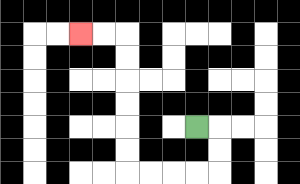{'start': '[8, 5]', 'end': '[3, 1]', 'path_directions': 'R,D,D,L,L,L,L,U,U,U,U,U,U,L,L', 'path_coordinates': '[[8, 5], [9, 5], [9, 6], [9, 7], [8, 7], [7, 7], [6, 7], [5, 7], [5, 6], [5, 5], [5, 4], [5, 3], [5, 2], [5, 1], [4, 1], [3, 1]]'}